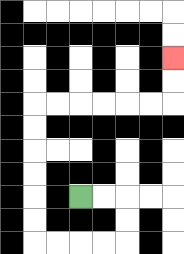{'start': '[3, 8]', 'end': '[7, 2]', 'path_directions': 'R,R,D,D,L,L,L,L,U,U,U,U,U,U,R,R,R,R,R,R,U,U', 'path_coordinates': '[[3, 8], [4, 8], [5, 8], [5, 9], [5, 10], [4, 10], [3, 10], [2, 10], [1, 10], [1, 9], [1, 8], [1, 7], [1, 6], [1, 5], [1, 4], [2, 4], [3, 4], [4, 4], [5, 4], [6, 4], [7, 4], [7, 3], [7, 2]]'}